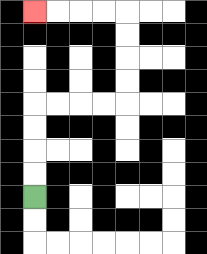{'start': '[1, 8]', 'end': '[1, 0]', 'path_directions': 'U,U,U,U,R,R,R,R,U,U,U,U,L,L,L,L', 'path_coordinates': '[[1, 8], [1, 7], [1, 6], [1, 5], [1, 4], [2, 4], [3, 4], [4, 4], [5, 4], [5, 3], [5, 2], [5, 1], [5, 0], [4, 0], [3, 0], [2, 0], [1, 0]]'}